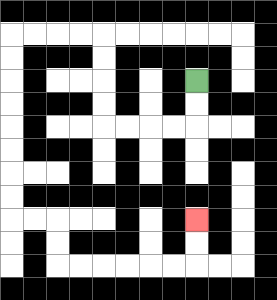{'start': '[8, 3]', 'end': '[8, 9]', 'path_directions': 'D,D,L,L,L,L,U,U,U,U,L,L,L,L,D,D,D,D,D,D,D,D,R,R,D,D,R,R,R,R,R,R,U,U', 'path_coordinates': '[[8, 3], [8, 4], [8, 5], [7, 5], [6, 5], [5, 5], [4, 5], [4, 4], [4, 3], [4, 2], [4, 1], [3, 1], [2, 1], [1, 1], [0, 1], [0, 2], [0, 3], [0, 4], [0, 5], [0, 6], [0, 7], [0, 8], [0, 9], [1, 9], [2, 9], [2, 10], [2, 11], [3, 11], [4, 11], [5, 11], [6, 11], [7, 11], [8, 11], [8, 10], [8, 9]]'}